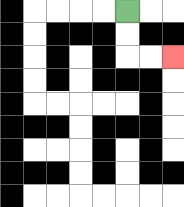{'start': '[5, 0]', 'end': '[7, 2]', 'path_directions': 'D,D,R,R', 'path_coordinates': '[[5, 0], [5, 1], [5, 2], [6, 2], [7, 2]]'}